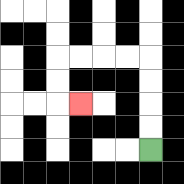{'start': '[6, 6]', 'end': '[3, 4]', 'path_directions': 'U,U,U,U,L,L,L,L,D,D,R', 'path_coordinates': '[[6, 6], [6, 5], [6, 4], [6, 3], [6, 2], [5, 2], [4, 2], [3, 2], [2, 2], [2, 3], [2, 4], [3, 4]]'}